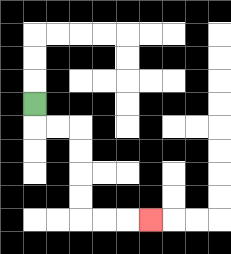{'start': '[1, 4]', 'end': '[6, 9]', 'path_directions': 'D,R,R,D,D,D,D,R,R,R', 'path_coordinates': '[[1, 4], [1, 5], [2, 5], [3, 5], [3, 6], [3, 7], [3, 8], [3, 9], [4, 9], [5, 9], [6, 9]]'}